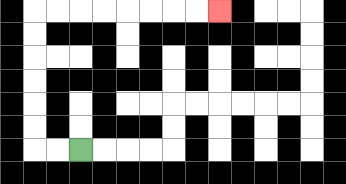{'start': '[3, 6]', 'end': '[9, 0]', 'path_directions': 'L,L,U,U,U,U,U,U,R,R,R,R,R,R,R,R', 'path_coordinates': '[[3, 6], [2, 6], [1, 6], [1, 5], [1, 4], [1, 3], [1, 2], [1, 1], [1, 0], [2, 0], [3, 0], [4, 0], [5, 0], [6, 0], [7, 0], [8, 0], [9, 0]]'}